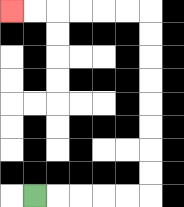{'start': '[1, 8]', 'end': '[0, 0]', 'path_directions': 'R,R,R,R,R,U,U,U,U,U,U,U,U,L,L,L,L,L,L', 'path_coordinates': '[[1, 8], [2, 8], [3, 8], [4, 8], [5, 8], [6, 8], [6, 7], [6, 6], [6, 5], [6, 4], [6, 3], [6, 2], [6, 1], [6, 0], [5, 0], [4, 0], [3, 0], [2, 0], [1, 0], [0, 0]]'}